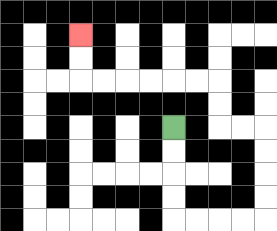{'start': '[7, 5]', 'end': '[3, 1]', 'path_directions': 'D,D,D,D,R,R,R,R,U,U,U,U,L,L,U,U,L,L,L,L,L,L,U,U', 'path_coordinates': '[[7, 5], [7, 6], [7, 7], [7, 8], [7, 9], [8, 9], [9, 9], [10, 9], [11, 9], [11, 8], [11, 7], [11, 6], [11, 5], [10, 5], [9, 5], [9, 4], [9, 3], [8, 3], [7, 3], [6, 3], [5, 3], [4, 3], [3, 3], [3, 2], [3, 1]]'}